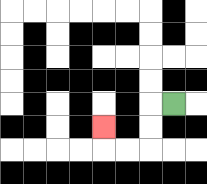{'start': '[7, 4]', 'end': '[4, 5]', 'path_directions': 'L,D,D,L,L,U', 'path_coordinates': '[[7, 4], [6, 4], [6, 5], [6, 6], [5, 6], [4, 6], [4, 5]]'}